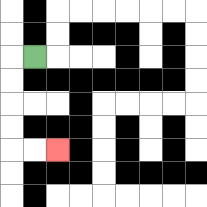{'start': '[1, 2]', 'end': '[2, 6]', 'path_directions': 'L,D,D,D,D,R,R', 'path_coordinates': '[[1, 2], [0, 2], [0, 3], [0, 4], [0, 5], [0, 6], [1, 6], [2, 6]]'}